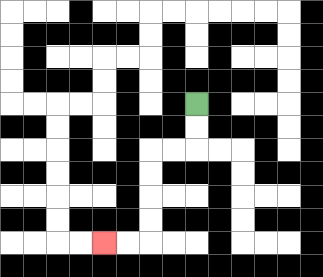{'start': '[8, 4]', 'end': '[4, 10]', 'path_directions': 'D,D,L,L,D,D,D,D,L,L', 'path_coordinates': '[[8, 4], [8, 5], [8, 6], [7, 6], [6, 6], [6, 7], [6, 8], [6, 9], [6, 10], [5, 10], [4, 10]]'}